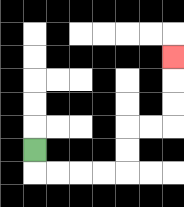{'start': '[1, 6]', 'end': '[7, 2]', 'path_directions': 'D,R,R,R,R,U,U,R,R,U,U,U', 'path_coordinates': '[[1, 6], [1, 7], [2, 7], [3, 7], [4, 7], [5, 7], [5, 6], [5, 5], [6, 5], [7, 5], [7, 4], [7, 3], [7, 2]]'}